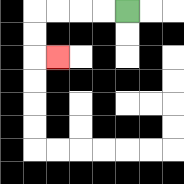{'start': '[5, 0]', 'end': '[2, 2]', 'path_directions': 'L,L,L,L,D,D,R', 'path_coordinates': '[[5, 0], [4, 0], [3, 0], [2, 0], [1, 0], [1, 1], [1, 2], [2, 2]]'}